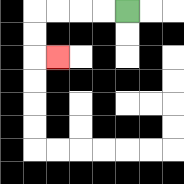{'start': '[5, 0]', 'end': '[2, 2]', 'path_directions': 'L,L,L,L,D,D,R', 'path_coordinates': '[[5, 0], [4, 0], [3, 0], [2, 0], [1, 0], [1, 1], [1, 2], [2, 2]]'}